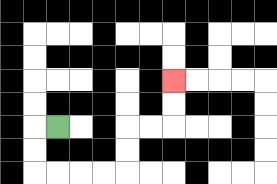{'start': '[2, 5]', 'end': '[7, 3]', 'path_directions': 'L,D,D,R,R,R,R,U,U,R,R,U,U', 'path_coordinates': '[[2, 5], [1, 5], [1, 6], [1, 7], [2, 7], [3, 7], [4, 7], [5, 7], [5, 6], [5, 5], [6, 5], [7, 5], [7, 4], [7, 3]]'}